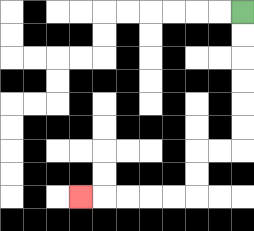{'start': '[10, 0]', 'end': '[3, 8]', 'path_directions': 'D,D,D,D,D,D,L,L,D,D,L,L,L,L,L', 'path_coordinates': '[[10, 0], [10, 1], [10, 2], [10, 3], [10, 4], [10, 5], [10, 6], [9, 6], [8, 6], [8, 7], [8, 8], [7, 8], [6, 8], [5, 8], [4, 8], [3, 8]]'}